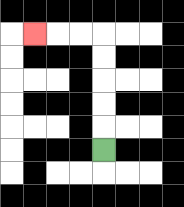{'start': '[4, 6]', 'end': '[1, 1]', 'path_directions': 'U,U,U,U,U,L,L,L', 'path_coordinates': '[[4, 6], [4, 5], [4, 4], [4, 3], [4, 2], [4, 1], [3, 1], [2, 1], [1, 1]]'}